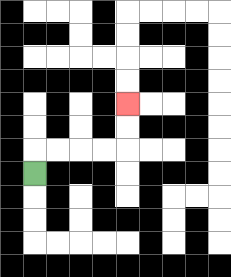{'start': '[1, 7]', 'end': '[5, 4]', 'path_directions': 'U,R,R,R,R,U,U', 'path_coordinates': '[[1, 7], [1, 6], [2, 6], [3, 6], [4, 6], [5, 6], [5, 5], [5, 4]]'}